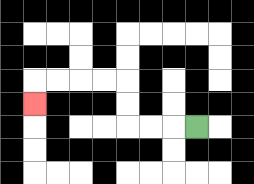{'start': '[8, 5]', 'end': '[1, 4]', 'path_directions': 'L,L,L,U,U,L,L,L,L,D', 'path_coordinates': '[[8, 5], [7, 5], [6, 5], [5, 5], [5, 4], [5, 3], [4, 3], [3, 3], [2, 3], [1, 3], [1, 4]]'}